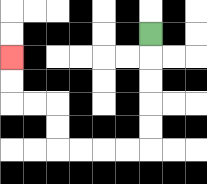{'start': '[6, 1]', 'end': '[0, 2]', 'path_directions': 'D,D,D,D,D,L,L,L,L,U,U,L,L,U,U', 'path_coordinates': '[[6, 1], [6, 2], [6, 3], [6, 4], [6, 5], [6, 6], [5, 6], [4, 6], [3, 6], [2, 6], [2, 5], [2, 4], [1, 4], [0, 4], [0, 3], [0, 2]]'}